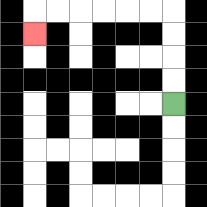{'start': '[7, 4]', 'end': '[1, 1]', 'path_directions': 'U,U,U,U,L,L,L,L,L,L,D', 'path_coordinates': '[[7, 4], [7, 3], [7, 2], [7, 1], [7, 0], [6, 0], [5, 0], [4, 0], [3, 0], [2, 0], [1, 0], [1, 1]]'}